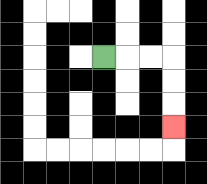{'start': '[4, 2]', 'end': '[7, 5]', 'path_directions': 'R,R,R,D,D,D', 'path_coordinates': '[[4, 2], [5, 2], [6, 2], [7, 2], [7, 3], [7, 4], [7, 5]]'}